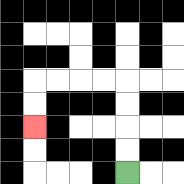{'start': '[5, 7]', 'end': '[1, 5]', 'path_directions': 'U,U,U,U,L,L,L,L,D,D', 'path_coordinates': '[[5, 7], [5, 6], [5, 5], [5, 4], [5, 3], [4, 3], [3, 3], [2, 3], [1, 3], [1, 4], [1, 5]]'}